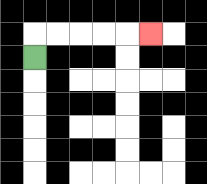{'start': '[1, 2]', 'end': '[6, 1]', 'path_directions': 'U,R,R,R,R,R', 'path_coordinates': '[[1, 2], [1, 1], [2, 1], [3, 1], [4, 1], [5, 1], [6, 1]]'}